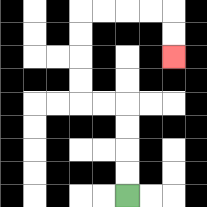{'start': '[5, 8]', 'end': '[7, 2]', 'path_directions': 'U,U,U,U,L,L,U,U,U,U,R,R,R,R,D,D', 'path_coordinates': '[[5, 8], [5, 7], [5, 6], [5, 5], [5, 4], [4, 4], [3, 4], [3, 3], [3, 2], [3, 1], [3, 0], [4, 0], [5, 0], [6, 0], [7, 0], [7, 1], [7, 2]]'}